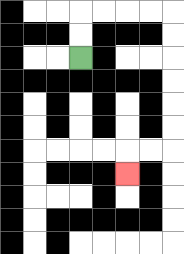{'start': '[3, 2]', 'end': '[5, 7]', 'path_directions': 'U,U,R,R,R,R,D,D,D,D,D,D,L,L,D', 'path_coordinates': '[[3, 2], [3, 1], [3, 0], [4, 0], [5, 0], [6, 0], [7, 0], [7, 1], [7, 2], [7, 3], [7, 4], [7, 5], [7, 6], [6, 6], [5, 6], [5, 7]]'}